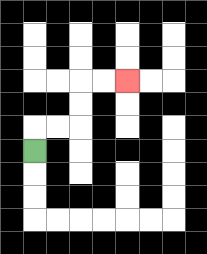{'start': '[1, 6]', 'end': '[5, 3]', 'path_directions': 'U,R,R,U,U,R,R', 'path_coordinates': '[[1, 6], [1, 5], [2, 5], [3, 5], [3, 4], [3, 3], [4, 3], [5, 3]]'}